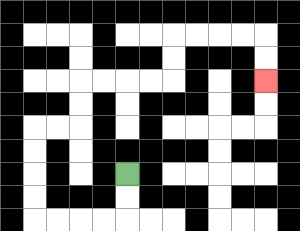{'start': '[5, 7]', 'end': '[11, 3]', 'path_directions': 'D,D,L,L,L,L,U,U,U,U,R,R,U,U,R,R,R,R,U,U,R,R,R,R,D,D', 'path_coordinates': '[[5, 7], [5, 8], [5, 9], [4, 9], [3, 9], [2, 9], [1, 9], [1, 8], [1, 7], [1, 6], [1, 5], [2, 5], [3, 5], [3, 4], [3, 3], [4, 3], [5, 3], [6, 3], [7, 3], [7, 2], [7, 1], [8, 1], [9, 1], [10, 1], [11, 1], [11, 2], [11, 3]]'}